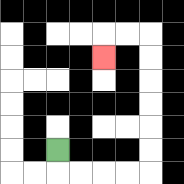{'start': '[2, 6]', 'end': '[4, 2]', 'path_directions': 'D,R,R,R,R,U,U,U,U,U,U,L,L,D', 'path_coordinates': '[[2, 6], [2, 7], [3, 7], [4, 7], [5, 7], [6, 7], [6, 6], [6, 5], [6, 4], [6, 3], [6, 2], [6, 1], [5, 1], [4, 1], [4, 2]]'}